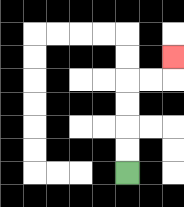{'start': '[5, 7]', 'end': '[7, 2]', 'path_directions': 'U,U,U,U,R,R,U', 'path_coordinates': '[[5, 7], [5, 6], [5, 5], [5, 4], [5, 3], [6, 3], [7, 3], [7, 2]]'}